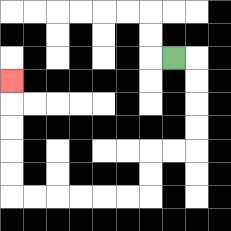{'start': '[7, 2]', 'end': '[0, 3]', 'path_directions': 'R,D,D,D,D,L,L,D,D,L,L,L,L,L,L,U,U,U,U,U', 'path_coordinates': '[[7, 2], [8, 2], [8, 3], [8, 4], [8, 5], [8, 6], [7, 6], [6, 6], [6, 7], [6, 8], [5, 8], [4, 8], [3, 8], [2, 8], [1, 8], [0, 8], [0, 7], [0, 6], [0, 5], [0, 4], [0, 3]]'}